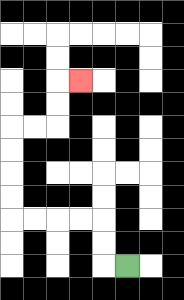{'start': '[5, 11]', 'end': '[3, 3]', 'path_directions': 'L,U,U,L,L,L,L,U,U,U,U,R,R,U,U,R', 'path_coordinates': '[[5, 11], [4, 11], [4, 10], [4, 9], [3, 9], [2, 9], [1, 9], [0, 9], [0, 8], [0, 7], [0, 6], [0, 5], [1, 5], [2, 5], [2, 4], [2, 3], [3, 3]]'}